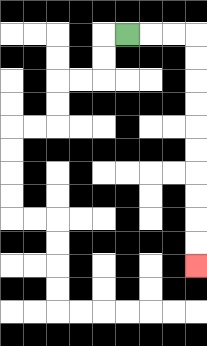{'start': '[5, 1]', 'end': '[8, 11]', 'path_directions': 'R,R,R,D,D,D,D,D,D,D,D,D,D', 'path_coordinates': '[[5, 1], [6, 1], [7, 1], [8, 1], [8, 2], [8, 3], [8, 4], [8, 5], [8, 6], [8, 7], [8, 8], [8, 9], [8, 10], [8, 11]]'}